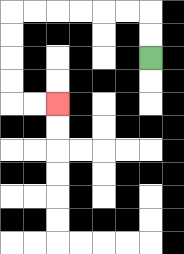{'start': '[6, 2]', 'end': '[2, 4]', 'path_directions': 'U,U,L,L,L,L,L,L,D,D,D,D,R,R', 'path_coordinates': '[[6, 2], [6, 1], [6, 0], [5, 0], [4, 0], [3, 0], [2, 0], [1, 0], [0, 0], [0, 1], [0, 2], [0, 3], [0, 4], [1, 4], [2, 4]]'}